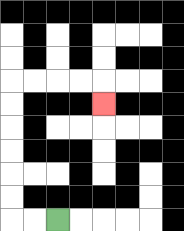{'start': '[2, 9]', 'end': '[4, 4]', 'path_directions': 'L,L,U,U,U,U,U,U,R,R,R,R,D', 'path_coordinates': '[[2, 9], [1, 9], [0, 9], [0, 8], [0, 7], [0, 6], [0, 5], [0, 4], [0, 3], [1, 3], [2, 3], [3, 3], [4, 3], [4, 4]]'}